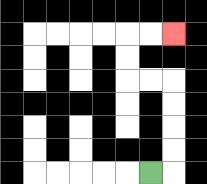{'start': '[6, 7]', 'end': '[7, 1]', 'path_directions': 'R,U,U,U,U,L,L,U,U,R,R', 'path_coordinates': '[[6, 7], [7, 7], [7, 6], [7, 5], [7, 4], [7, 3], [6, 3], [5, 3], [5, 2], [5, 1], [6, 1], [7, 1]]'}